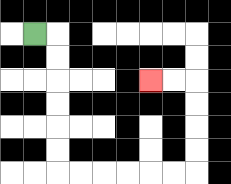{'start': '[1, 1]', 'end': '[6, 3]', 'path_directions': 'R,D,D,D,D,D,D,R,R,R,R,R,R,U,U,U,U,L,L', 'path_coordinates': '[[1, 1], [2, 1], [2, 2], [2, 3], [2, 4], [2, 5], [2, 6], [2, 7], [3, 7], [4, 7], [5, 7], [6, 7], [7, 7], [8, 7], [8, 6], [8, 5], [8, 4], [8, 3], [7, 3], [6, 3]]'}